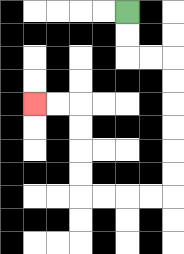{'start': '[5, 0]', 'end': '[1, 4]', 'path_directions': 'D,D,R,R,D,D,D,D,D,D,L,L,L,L,U,U,U,U,L,L', 'path_coordinates': '[[5, 0], [5, 1], [5, 2], [6, 2], [7, 2], [7, 3], [7, 4], [7, 5], [7, 6], [7, 7], [7, 8], [6, 8], [5, 8], [4, 8], [3, 8], [3, 7], [3, 6], [3, 5], [3, 4], [2, 4], [1, 4]]'}